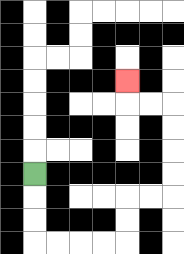{'start': '[1, 7]', 'end': '[5, 3]', 'path_directions': 'D,D,D,R,R,R,R,U,U,R,R,U,U,U,U,L,L,U', 'path_coordinates': '[[1, 7], [1, 8], [1, 9], [1, 10], [2, 10], [3, 10], [4, 10], [5, 10], [5, 9], [5, 8], [6, 8], [7, 8], [7, 7], [7, 6], [7, 5], [7, 4], [6, 4], [5, 4], [5, 3]]'}